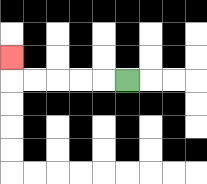{'start': '[5, 3]', 'end': '[0, 2]', 'path_directions': 'L,L,L,L,L,U', 'path_coordinates': '[[5, 3], [4, 3], [3, 3], [2, 3], [1, 3], [0, 3], [0, 2]]'}